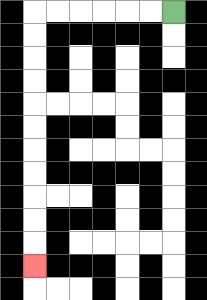{'start': '[7, 0]', 'end': '[1, 11]', 'path_directions': 'L,L,L,L,L,L,D,D,D,D,D,D,D,D,D,D,D', 'path_coordinates': '[[7, 0], [6, 0], [5, 0], [4, 0], [3, 0], [2, 0], [1, 0], [1, 1], [1, 2], [1, 3], [1, 4], [1, 5], [1, 6], [1, 7], [1, 8], [1, 9], [1, 10], [1, 11]]'}